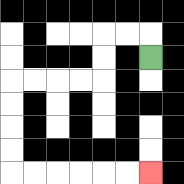{'start': '[6, 2]', 'end': '[6, 7]', 'path_directions': 'U,L,L,D,D,L,L,L,L,D,D,D,D,R,R,R,R,R,R', 'path_coordinates': '[[6, 2], [6, 1], [5, 1], [4, 1], [4, 2], [4, 3], [3, 3], [2, 3], [1, 3], [0, 3], [0, 4], [0, 5], [0, 6], [0, 7], [1, 7], [2, 7], [3, 7], [4, 7], [5, 7], [6, 7]]'}